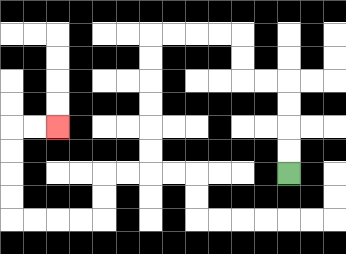{'start': '[12, 7]', 'end': '[2, 5]', 'path_directions': 'U,U,U,U,L,L,U,U,L,L,L,L,D,D,D,D,D,D,L,L,D,D,L,L,L,L,U,U,U,U,R,R', 'path_coordinates': '[[12, 7], [12, 6], [12, 5], [12, 4], [12, 3], [11, 3], [10, 3], [10, 2], [10, 1], [9, 1], [8, 1], [7, 1], [6, 1], [6, 2], [6, 3], [6, 4], [6, 5], [6, 6], [6, 7], [5, 7], [4, 7], [4, 8], [4, 9], [3, 9], [2, 9], [1, 9], [0, 9], [0, 8], [0, 7], [0, 6], [0, 5], [1, 5], [2, 5]]'}